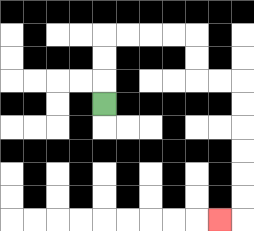{'start': '[4, 4]', 'end': '[9, 9]', 'path_directions': 'U,U,U,R,R,R,R,D,D,R,R,D,D,D,D,D,D,L', 'path_coordinates': '[[4, 4], [4, 3], [4, 2], [4, 1], [5, 1], [6, 1], [7, 1], [8, 1], [8, 2], [8, 3], [9, 3], [10, 3], [10, 4], [10, 5], [10, 6], [10, 7], [10, 8], [10, 9], [9, 9]]'}